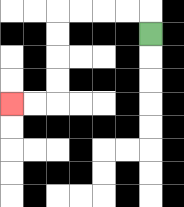{'start': '[6, 1]', 'end': '[0, 4]', 'path_directions': 'U,L,L,L,L,D,D,D,D,L,L', 'path_coordinates': '[[6, 1], [6, 0], [5, 0], [4, 0], [3, 0], [2, 0], [2, 1], [2, 2], [2, 3], [2, 4], [1, 4], [0, 4]]'}